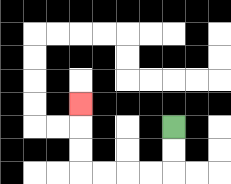{'start': '[7, 5]', 'end': '[3, 4]', 'path_directions': 'D,D,L,L,L,L,U,U,U', 'path_coordinates': '[[7, 5], [7, 6], [7, 7], [6, 7], [5, 7], [4, 7], [3, 7], [3, 6], [3, 5], [3, 4]]'}